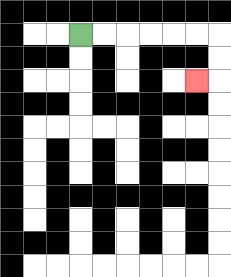{'start': '[3, 1]', 'end': '[8, 3]', 'path_directions': 'R,R,R,R,R,R,D,D,L', 'path_coordinates': '[[3, 1], [4, 1], [5, 1], [6, 1], [7, 1], [8, 1], [9, 1], [9, 2], [9, 3], [8, 3]]'}